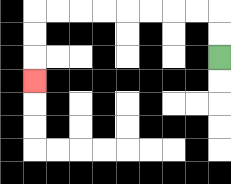{'start': '[9, 2]', 'end': '[1, 3]', 'path_directions': 'U,U,L,L,L,L,L,L,L,L,D,D,D', 'path_coordinates': '[[9, 2], [9, 1], [9, 0], [8, 0], [7, 0], [6, 0], [5, 0], [4, 0], [3, 0], [2, 0], [1, 0], [1, 1], [1, 2], [1, 3]]'}